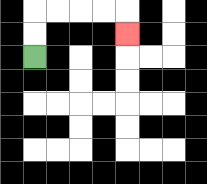{'start': '[1, 2]', 'end': '[5, 1]', 'path_directions': 'U,U,R,R,R,R,D', 'path_coordinates': '[[1, 2], [1, 1], [1, 0], [2, 0], [3, 0], [4, 0], [5, 0], [5, 1]]'}